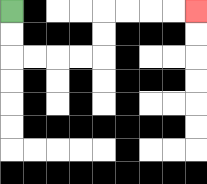{'start': '[0, 0]', 'end': '[8, 0]', 'path_directions': 'D,D,R,R,R,R,U,U,R,R,R,R', 'path_coordinates': '[[0, 0], [0, 1], [0, 2], [1, 2], [2, 2], [3, 2], [4, 2], [4, 1], [4, 0], [5, 0], [6, 0], [7, 0], [8, 0]]'}